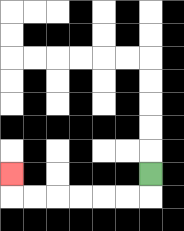{'start': '[6, 7]', 'end': '[0, 7]', 'path_directions': 'D,L,L,L,L,L,L,U', 'path_coordinates': '[[6, 7], [6, 8], [5, 8], [4, 8], [3, 8], [2, 8], [1, 8], [0, 8], [0, 7]]'}